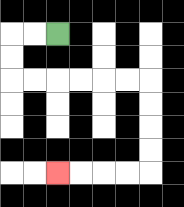{'start': '[2, 1]', 'end': '[2, 7]', 'path_directions': 'L,L,D,D,R,R,R,R,R,R,D,D,D,D,L,L,L,L', 'path_coordinates': '[[2, 1], [1, 1], [0, 1], [0, 2], [0, 3], [1, 3], [2, 3], [3, 3], [4, 3], [5, 3], [6, 3], [6, 4], [6, 5], [6, 6], [6, 7], [5, 7], [4, 7], [3, 7], [2, 7]]'}